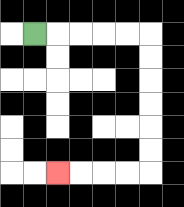{'start': '[1, 1]', 'end': '[2, 7]', 'path_directions': 'R,R,R,R,R,D,D,D,D,D,D,L,L,L,L', 'path_coordinates': '[[1, 1], [2, 1], [3, 1], [4, 1], [5, 1], [6, 1], [6, 2], [6, 3], [6, 4], [6, 5], [6, 6], [6, 7], [5, 7], [4, 7], [3, 7], [2, 7]]'}